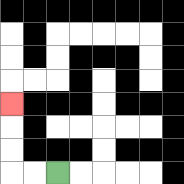{'start': '[2, 7]', 'end': '[0, 4]', 'path_directions': 'L,L,U,U,U', 'path_coordinates': '[[2, 7], [1, 7], [0, 7], [0, 6], [0, 5], [0, 4]]'}